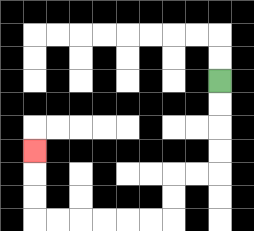{'start': '[9, 3]', 'end': '[1, 6]', 'path_directions': 'D,D,D,D,L,L,D,D,L,L,L,L,L,L,U,U,U', 'path_coordinates': '[[9, 3], [9, 4], [9, 5], [9, 6], [9, 7], [8, 7], [7, 7], [7, 8], [7, 9], [6, 9], [5, 9], [4, 9], [3, 9], [2, 9], [1, 9], [1, 8], [1, 7], [1, 6]]'}